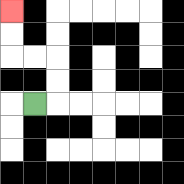{'start': '[1, 4]', 'end': '[0, 0]', 'path_directions': 'R,U,U,L,L,U,U', 'path_coordinates': '[[1, 4], [2, 4], [2, 3], [2, 2], [1, 2], [0, 2], [0, 1], [0, 0]]'}